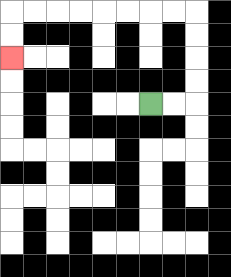{'start': '[6, 4]', 'end': '[0, 2]', 'path_directions': 'R,R,U,U,U,U,L,L,L,L,L,L,L,L,D,D', 'path_coordinates': '[[6, 4], [7, 4], [8, 4], [8, 3], [8, 2], [8, 1], [8, 0], [7, 0], [6, 0], [5, 0], [4, 0], [3, 0], [2, 0], [1, 0], [0, 0], [0, 1], [0, 2]]'}